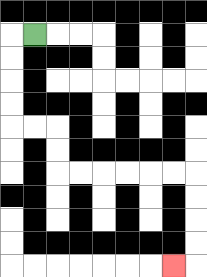{'start': '[1, 1]', 'end': '[7, 11]', 'path_directions': 'L,D,D,D,D,R,R,D,D,R,R,R,R,R,R,D,D,D,D,L', 'path_coordinates': '[[1, 1], [0, 1], [0, 2], [0, 3], [0, 4], [0, 5], [1, 5], [2, 5], [2, 6], [2, 7], [3, 7], [4, 7], [5, 7], [6, 7], [7, 7], [8, 7], [8, 8], [8, 9], [8, 10], [8, 11], [7, 11]]'}